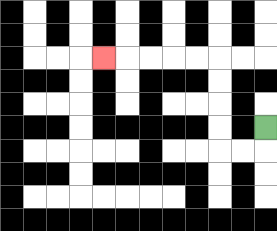{'start': '[11, 5]', 'end': '[4, 2]', 'path_directions': 'D,L,L,U,U,U,U,L,L,L,L,L', 'path_coordinates': '[[11, 5], [11, 6], [10, 6], [9, 6], [9, 5], [9, 4], [9, 3], [9, 2], [8, 2], [7, 2], [6, 2], [5, 2], [4, 2]]'}